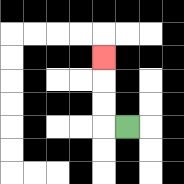{'start': '[5, 5]', 'end': '[4, 2]', 'path_directions': 'L,U,U,U', 'path_coordinates': '[[5, 5], [4, 5], [4, 4], [4, 3], [4, 2]]'}